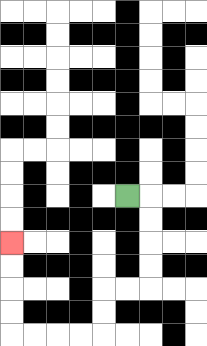{'start': '[5, 8]', 'end': '[0, 10]', 'path_directions': 'R,D,D,D,D,L,L,D,D,L,L,L,L,U,U,U,U', 'path_coordinates': '[[5, 8], [6, 8], [6, 9], [6, 10], [6, 11], [6, 12], [5, 12], [4, 12], [4, 13], [4, 14], [3, 14], [2, 14], [1, 14], [0, 14], [0, 13], [0, 12], [0, 11], [0, 10]]'}